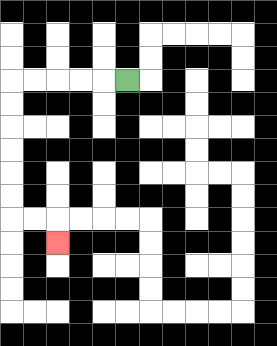{'start': '[5, 3]', 'end': '[2, 10]', 'path_directions': 'L,L,L,L,L,D,D,D,D,D,D,R,R,D', 'path_coordinates': '[[5, 3], [4, 3], [3, 3], [2, 3], [1, 3], [0, 3], [0, 4], [0, 5], [0, 6], [0, 7], [0, 8], [0, 9], [1, 9], [2, 9], [2, 10]]'}